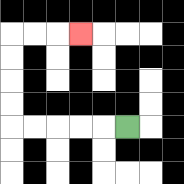{'start': '[5, 5]', 'end': '[3, 1]', 'path_directions': 'L,L,L,L,L,U,U,U,U,R,R,R', 'path_coordinates': '[[5, 5], [4, 5], [3, 5], [2, 5], [1, 5], [0, 5], [0, 4], [0, 3], [0, 2], [0, 1], [1, 1], [2, 1], [3, 1]]'}